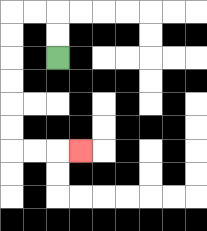{'start': '[2, 2]', 'end': '[3, 6]', 'path_directions': 'U,U,L,L,D,D,D,D,D,D,R,R,R', 'path_coordinates': '[[2, 2], [2, 1], [2, 0], [1, 0], [0, 0], [0, 1], [0, 2], [0, 3], [0, 4], [0, 5], [0, 6], [1, 6], [2, 6], [3, 6]]'}